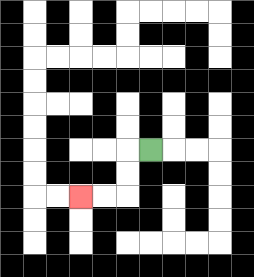{'start': '[6, 6]', 'end': '[3, 8]', 'path_directions': 'L,D,D,L,L', 'path_coordinates': '[[6, 6], [5, 6], [5, 7], [5, 8], [4, 8], [3, 8]]'}